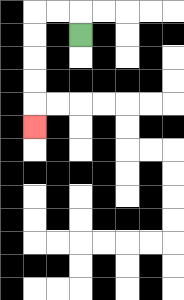{'start': '[3, 1]', 'end': '[1, 5]', 'path_directions': 'U,L,L,D,D,D,D,D', 'path_coordinates': '[[3, 1], [3, 0], [2, 0], [1, 0], [1, 1], [1, 2], [1, 3], [1, 4], [1, 5]]'}